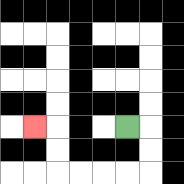{'start': '[5, 5]', 'end': '[1, 5]', 'path_directions': 'R,D,D,L,L,L,L,U,U,L', 'path_coordinates': '[[5, 5], [6, 5], [6, 6], [6, 7], [5, 7], [4, 7], [3, 7], [2, 7], [2, 6], [2, 5], [1, 5]]'}